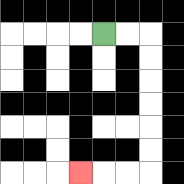{'start': '[4, 1]', 'end': '[3, 7]', 'path_directions': 'R,R,D,D,D,D,D,D,L,L,L', 'path_coordinates': '[[4, 1], [5, 1], [6, 1], [6, 2], [6, 3], [6, 4], [6, 5], [6, 6], [6, 7], [5, 7], [4, 7], [3, 7]]'}